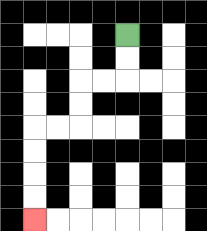{'start': '[5, 1]', 'end': '[1, 9]', 'path_directions': 'D,D,L,L,D,D,L,L,D,D,D,D', 'path_coordinates': '[[5, 1], [5, 2], [5, 3], [4, 3], [3, 3], [3, 4], [3, 5], [2, 5], [1, 5], [1, 6], [1, 7], [1, 8], [1, 9]]'}